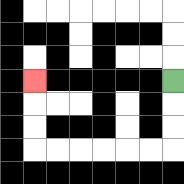{'start': '[7, 3]', 'end': '[1, 3]', 'path_directions': 'D,D,D,L,L,L,L,L,L,U,U,U', 'path_coordinates': '[[7, 3], [7, 4], [7, 5], [7, 6], [6, 6], [5, 6], [4, 6], [3, 6], [2, 6], [1, 6], [1, 5], [1, 4], [1, 3]]'}